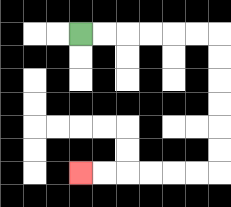{'start': '[3, 1]', 'end': '[3, 7]', 'path_directions': 'R,R,R,R,R,R,D,D,D,D,D,D,L,L,L,L,L,L', 'path_coordinates': '[[3, 1], [4, 1], [5, 1], [6, 1], [7, 1], [8, 1], [9, 1], [9, 2], [9, 3], [9, 4], [9, 5], [9, 6], [9, 7], [8, 7], [7, 7], [6, 7], [5, 7], [4, 7], [3, 7]]'}